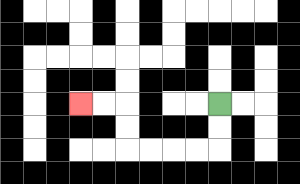{'start': '[9, 4]', 'end': '[3, 4]', 'path_directions': 'D,D,L,L,L,L,U,U,L,L', 'path_coordinates': '[[9, 4], [9, 5], [9, 6], [8, 6], [7, 6], [6, 6], [5, 6], [5, 5], [5, 4], [4, 4], [3, 4]]'}